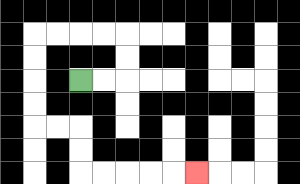{'start': '[3, 3]', 'end': '[8, 7]', 'path_directions': 'R,R,U,U,L,L,L,L,D,D,D,D,R,R,D,D,R,R,R,R,R', 'path_coordinates': '[[3, 3], [4, 3], [5, 3], [5, 2], [5, 1], [4, 1], [3, 1], [2, 1], [1, 1], [1, 2], [1, 3], [1, 4], [1, 5], [2, 5], [3, 5], [3, 6], [3, 7], [4, 7], [5, 7], [6, 7], [7, 7], [8, 7]]'}